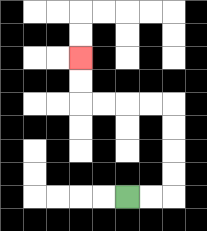{'start': '[5, 8]', 'end': '[3, 2]', 'path_directions': 'R,R,U,U,U,U,L,L,L,L,U,U', 'path_coordinates': '[[5, 8], [6, 8], [7, 8], [7, 7], [7, 6], [7, 5], [7, 4], [6, 4], [5, 4], [4, 4], [3, 4], [3, 3], [3, 2]]'}